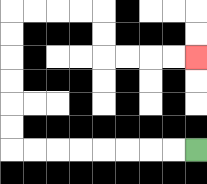{'start': '[8, 6]', 'end': '[8, 2]', 'path_directions': 'L,L,L,L,L,L,L,L,U,U,U,U,U,U,R,R,R,R,D,D,R,R,R,R', 'path_coordinates': '[[8, 6], [7, 6], [6, 6], [5, 6], [4, 6], [3, 6], [2, 6], [1, 6], [0, 6], [0, 5], [0, 4], [0, 3], [0, 2], [0, 1], [0, 0], [1, 0], [2, 0], [3, 0], [4, 0], [4, 1], [4, 2], [5, 2], [6, 2], [7, 2], [8, 2]]'}